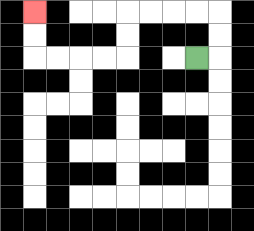{'start': '[8, 2]', 'end': '[1, 0]', 'path_directions': 'R,U,U,L,L,L,L,D,D,L,L,L,L,U,U', 'path_coordinates': '[[8, 2], [9, 2], [9, 1], [9, 0], [8, 0], [7, 0], [6, 0], [5, 0], [5, 1], [5, 2], [4, 2], [3, 2], [2, 2], [1, 2], [1, 1], [1, 0]]'}